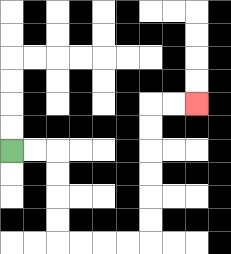{'start': '[0, 6]', 'end': '[8, 4]', 'path_directions': 'R,R,D,D,D,D,R,R,R,R,U,U,U,U,U,U,R,R', 'path_coordinates': '[[0, 6], [1, 6], [2, 6], [2, 7], [2, 8], [2, 9], [2, 10], [3, 10], [4, 10], [5, 10], [6, 10], [6, 9], [6, 8], [6, 7], [6, 6], [6, 5], [6, 4], [7, 4], [8, 4]]'}